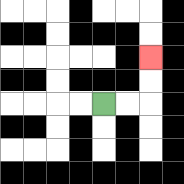{'start': '[4, 4]', 'end': '[6, 2]', 'path_directions': 'R,R,U,U', 'path_coordinates': '[[4, 4], [5, 4], [6, 4], [6, 3], [6, 2]]'}